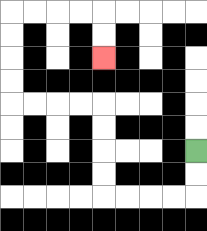{'start': '[8, 6]', 'end': '[4, 2]', 'path_directions': 'D,D,L,L,L,L,U,U,U,U,L,L,L,L,U,U,U,U,R,R,R,R,D,D', 'path_coordinates': '[[8, 6], [8, 7], [8, 8], [7, 8], [6, 8], [5, 8], [4, 8], [4, 7], [4, 6], [4, 5], [4, 4], [3, 4], [2, 4], [1, 4], [0, 4], [0, 3], [0, 2], [0, 1], [0, 0], [1, 0], [2, 0], [3, 0], [4, 0], [4, 1], [4, 2]]'}